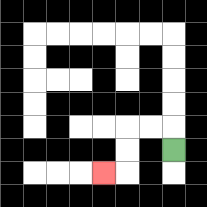{'start': '[7, 6]', 'end': '[4, 7]', 'path_directions': 'U,L,L,D,D,L', 'path_coordinates': '[[7, 6], [7, 5], [6, 5], [5, 5], [5, 6], [5, 7], [4, 7]]'}